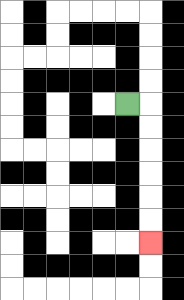{'start': '[5, 4]', 'end': '[6, 10]', 'path_directions': 'R,D,D,D,D,D,D', 'path_coordinates': '[[5, 4], [6, 4], [6, 5], [6, 6], [6, 7], [6, 8], [6, 9], [6, 10]]'}